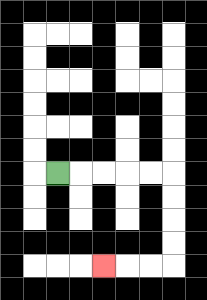{'start': '[2, 7]', 'end': '[4, 11]', 'path_directions': 'R,R,R,R,R,D,D,D,D,L,L,L', 'path_coordinates': '[[2, 7], [3, 7], [4, 7], [5, 7], [6, 7], [7, 7], [7, 8], [7, 9], [7, 10], [7, 11], [6, 11], [5, 11], [4, 11]]'}